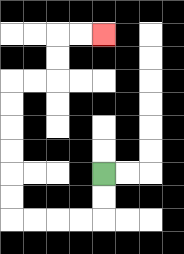{'start': '[4, 7]', 'end': '[4, 1]', 'path_directions': 'D,D,L,L,L,L,U,U,U,U,U,U,R,R,U,U,R,R', 'path_coordinates': '[[4, 7], [4, 8], [4, 9], [3, 9], [2, 9], [1, 9], [0, 9], [0, 8], [0, 7], [0, 6], [0, 5], [0, 4], [0, 3], [1, 3], [2, 3], [2, 2], [2, 1], [3, 1], [4, 1]]'}